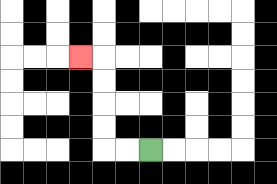{'start': '[6, 6]', 'end': '[3, 2]', 'path_directions': 'L,L,U,U,U,U,L', 'path_coordinates': '[[6, 6], [5, 6], [4, 6], [4, 5], [4, 4], [4, 3], [4, 2], [3, 2]]'}